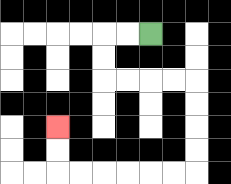{'start': '[6, 1]', 'end': '[2, 5]', 'path_directions': 'L,L,D,D,R,R,R,R,D,D,D,D,L,L,L,L,L,L,U,U', 'path_coordinates': '[[6, 1], [5, 1], [4, 1], [4, 2], [4, 3], [5, 3], [6, 3], [7, 3], [8, 3], [8, 4], [8, 5], [8, 6], [8, 7], [7, 7], [6, 7], [5, 7], [4, 7], [3, 7], [2, 7], [2, 6], [2, 5]]'}